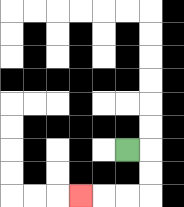{'start': '[5, 6]', 'end': '[3, 8]', 'path_directions': 'R,D,D,L,L,L', 'path_coordinates': '[[5, 6], [6, 6], [6, 7], [6, 8], [5, 8], [4, 8], [3, 8]]'}